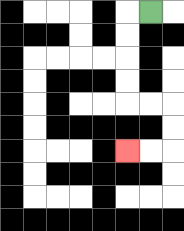{'start': '[6, 0]', 'end': '[5, 6]', 'path_directions': 'L,D,D,D,D,R,R,D,D,L,L', 'path_coordinates': '[[6, 0], [5, 0], [5, 1], [5, 2], [5, 3], [5, 4], [6, 4], [7, 4], [7, 5], [7, 6], [6, 6], [5, 6]]'}